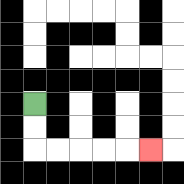{'start': '[1, 4]', 'end': '[6, 6]', 'path_directions': 'D,D,R,R,R,R,R', 'path_coordinates': '[[1, 4], [1, 5], [1, 6], [2, 6], [3, 6], [4, 6], [5, 6], [6, 6]]'}